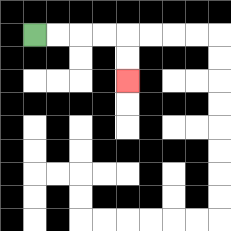{'start': '[1, 1]', 'end': '[5, 3]', 'path_directions': 'R,R,R,R,D,D', 'path_coordinates': '[[1, 1], [2, 1], [3, 1], [4, 1], [5, 1], [5, 2], [5, 3]]'}